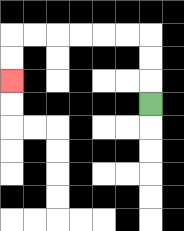{'start': '[6, 4]', 'end': '[0, 3]', 'path_directions': 'U,U,U,L,L,L,L,L,L,D,D', 'path_coordinates': '[[6, 4], [6, 3], [6, 2], [6, 1], [5, 1], [4, 1], [3, 1], [2, 1], [1, 1], [0, 1], [0, 2], [0, 3]]'}